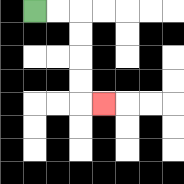{'start': '[1, 0]', 'end': '[4, 4]', 'path_directions': 'R,R,D,D,D,D,R', 'path_coordinates': '[[1, 0], [2, 0], [3, 0], [3, 1], [3, 2], [3, 3], [3, 4], [4, 4]]'}